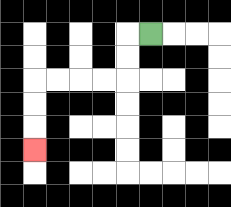{'start': '[6, 1]', 'end': '[1, 6]', 'path_directions': 'L,D,D,L,L,L,L,D,D,D', 'path_coordinates': '[[6, 1], [5, 1], [5, 2], [5, 3], [4, 3], [3, 3], [2, 3], [1, 3], [1, 4], [1, 5], [1, 6]]'}